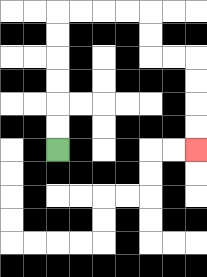{'start': '[2, 6]', 'end': '[8, 6]', 'path_directions': 'U,U,U,U,U,U,R,R,R,R,D,D,R,R,D,D,D,D', 'path_coordinates': '[[2, 6], [2, 5], [2, 4], [2, 3], [2, 2], [2, 1], [2, 0], [3, 0], [4, 0], [5, 0], [6, 0], [6, 1], [6, 2], [7, 2], [8, 2], [8, 3], [8, 4], [8, 5], [8, 6]]'}